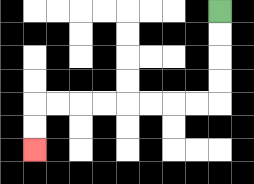{'start': '[9, 0]', 'end': '[1, 6]', 'path_directions': 'D,D,D,D,L,L,L,L,L,L,L,L,D,D', 'path_coordinates': '[[9, 0], [9, 1], [9, 2], [9, 3], [9, 4], [8, 4], [7, 4], [6, 4], [5, 4], [4, 4], [3, 4], [2, 4], [1, 4], [1, 5], [1, 6]]'}